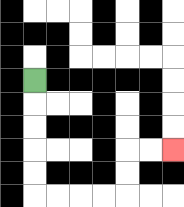{'start': '[1, 3]', 'end': '[7, 6]', 'path_directions': 'D,D,D,D,D,R,R,R,R,U,U,R,R', 'path_coordinates': '[[1, 3], [1, 4], [1, 5], [1, 6], [1, 7], [1, 8], [2, 8], [3, 8], [4, 8], [5, 8], [5, 7], [5, 6], [6, 6], [7, 6]]'}